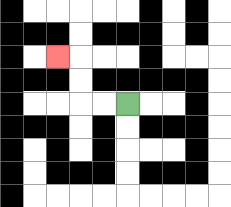{'start': '[5, 4]', 'end': '[2, 2]', 'path_directions': 'L,L,U,U,L', 'path_coordinates': '[[5, 4], [4, 4], [3, 4], [3, 3], [3, 2], [2, 2]]'}